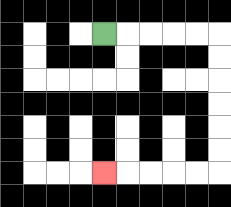{'start': '[4, 1]', 'end': '[4, 7]', 'path_directions': 'R,R,R,R,R,D,D,D,D,D,D,L,L,L,L,L', 'path_coordinates': '[[4, 1], [5, 1], [6, 1], [7, 1], [8, 1], [9, 1], [9, 2], [9, 3], [9, 4], [9, 5], [9, 6], [9, 7], [8, 7], [7, 7], [6, 7], [5, 7], [4, 7]]'}